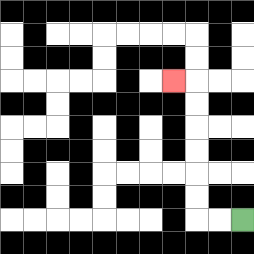{'start': '[10, 9]', 'end': '[7, 3]', 'path_directions': 'L,L,U,U,U,U,U,U,L', 'path_coordinates': '[[10, 9], [9, 9], [8, 9], [8, 8], [8, 7], [8, 6], [8, 5], [8, 4], [8, 3], [7, 3]]'}